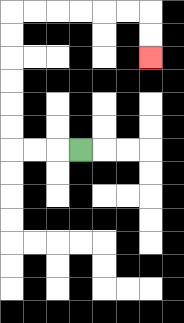{'start': '[3, 6]', 'end': '[6, 2]', 'path_directions': 'L,L,L,U,U,U,U,U,U,R,R,R,R,R,R,D,D', 'path_coordinates': '[[3, 6], [2, 6], [1, 6], [0, 6], [0, 5], [0, 4], [0, 3], [0, 2], [0, 1], [0, 0], [1, 0], [2, 0], [3, 0], [4, 0], [5, 0], [6, 0], [6, 1], [6, 2]]'}